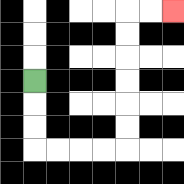{'start': '[1, 3]', 'end': '[7, 0]', 'path_directions': 'D,D,D,R,R,R,R,U,U,U,U,U,U,R,R', 'path_coordinates': '[[1, 3], [1, 4], [1, 5], [1, 6], [2, 6], [3, 6], [4, 6], [5, 6], [5, 5], [5, 4], [5, 3], [5, 2], [5, 1], [5, 0], [6, 0], [7, 0]]'}